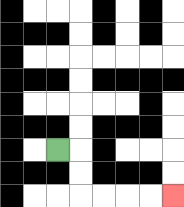{'start': '[2, 6]', 'end': '[7, 8]', 'path_directions': 'R,D,D,R,R,R,R', 'path_coordinates': '[[2, 6], [3, 6], [3, 7], [3, 8], [4, 8], [5, 8], [6, 8], [7, 8]]'}